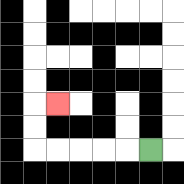{'start': '[6, 6]', 'end': '[2, 4]', 'path_directions': 'L,L,L,L,L,U,U,R', 'path_coordinates': '[[6, 6], [5, 6], [4, 6], [3, 6], [2, 6], [1, 6], [1, 5], [1, 4], [2, 4]]'}